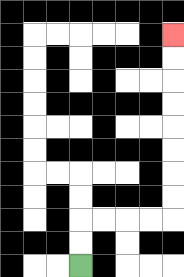{'start': '[3, 11]', 'end': '[7, 1]', 'path_directions': 'U,U,R,R,R,R,U,U,U,U,U,U,U,U', 'path_coordinates': '[[3, 11], [3, 10], [3, 9], [4, 9], [5, 9], [6, 9], [7, 9], [7, 8], [7, 7], [7, 6], [7, 5], [7, 4], [7, 3], [7, 2], [7, 1]]'}